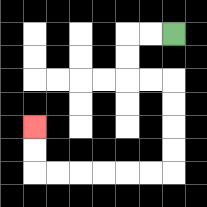{'start': '[7, 1]', 'end': '[1, 5]', 'path_directions': 'L,L,D,D,R,R,D,D,D,D,L,L,L,L,L,L,U,U', 'path_coordinates': '[[7, 1], [6, 1], [5, 1], [5, 2], [5, 3], [6, 3], [7, 3], [7, 4], [7, 5], [7, 6], [7, 7], [6, 7], [5, 7], [4, 7], [3, 7], [2, 7], [1, 7], [1, 6], [1, 5]]'}